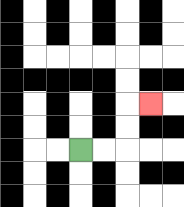{'start': '[3, 6]', 'end': '[6, 4]', 'path_directions': 'R,R,U,U,R', 'path_coordinates': '[[3, 6], [4, 6], [5, 6], [5, 5], [5, 4], [6, 4]]'}